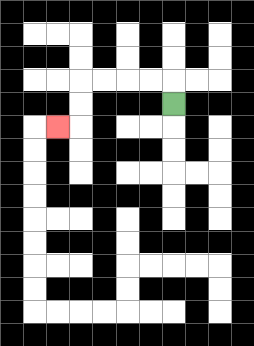{'start': '[7, 4]', 'end': '[2, 5]', 'path_directions': 'U,L,L,L,L,D,D,L', 'path_coordinates': '[[7, 4], [7, 3], [6, 3], [5, 3], [4, 3], [3, 3], [3, 4], [3, 5], [2, 5]]'}